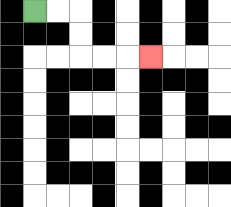{'start': '[1, 0]', 'end': '[6, 2]', 'path_directions': 'R,R,D,D,R,R,R', 'path_coordinates': '[[1, 0], [2, 0], [3, 0], [3, 1], [3, 2], [4, 2], [5, 2], [6, 2]]'}